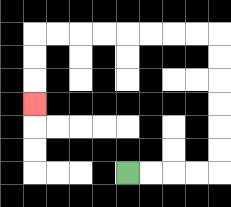{'start': '[5, 7]', 'end': '[1, 4]', 'path_directions': 'R,R,R,R,U,U,U,U,U,U,L,L,L,L,L,L,L,L,D,D,D', 'path_coordinates': '[[5, 7], [6, 7], [7, 7], [8, 7], [9, 7], [9, 6], [9, 5], [9, 4], [9, 3], [9, 2], [9, 1], [8, 1], [7, 1], [6, 1], [5, 1], [4, 1], [3, 1], [2, 1], [1, 1], [1, 2], [1, 3], [1, 4]]'}